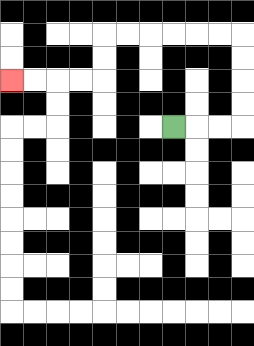{'start': '[7, 5]', 'end': '[0, 3]', 'path_directions': 'R,R,R,U,U,U,U,L,L,L,L,L,L,D,D,L,L,L,L', 'path_coordinates': '[[7, 5], [8, 5], [9, 5], [10, 5], [10, 4], [10, 3], [10, 2], [10, 1], [9, 1], [8, 1], [7, 1], [6, 1], [5, 1], [4, 1], [4, 2], [4, 3], [3, 3], [2, 3], [1, 3], [0, 3]]'}